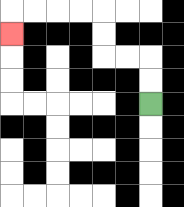{'start': '[6, 4]', 'end': '[0, 1]', 'path_directions': 'U,U,L,L,U,U,L,L,L,L,D', 'path_coordinates': '[[6, 4], [6, 3], [6, 2], [5, 2], [4, 2], [4, 1], [4, 0], [3, 0], [2, 0], [1, 0], [0, 0], [0, 1]]'}